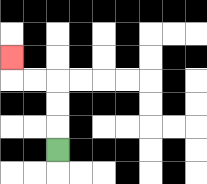{'start': '[2, 6]', 'end': '[0, 2]', 'path_directions': 'U,U,U,L,L,U', 'path_coordinates': '[[2, 6], [2, 5], [2, 4], [2, 3], [1, 3], [0, 3], [0, 2]]'}